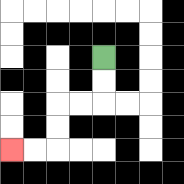{'start': '[4, 2]', 'end': '[0, 6]', 'path_directions': 'D,D,L,L,D,D,L,L', 'path_coordinates': '[[4, 2], [4, 3], [4, 4], [3, 4], [2, 4], [2, 5], [2, 6], [1, 6], [0, 6]]'}